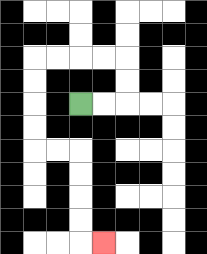{'start': '[3, 4]', 'end': '[4, 10]', 'path_directions': 'R,R,U,U,L,L,L,L,D,D,D,D,R,R,D,D,D,D,R', 'path_coordinates': '[[3, 4], [4, 4], [5, 4], [5, 3], [5, 2], [4, 2], [3, 2], [2, 2], [1, 2], [1, 3], [1, 4], [1, 5], [1, 6], [2, 6], [3, 6], [3, 7], [3, 8], [3, 9], [3, 10], [4, 10]]'}